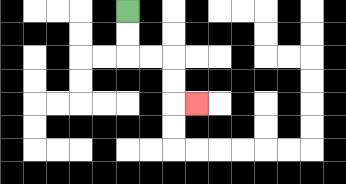{'start': '[5, 0]', 'end': '[8, 4]', 'path_directions': 'D,D,R,R,D,D,R', 'path_coordinates': '[[5, 0], [5, 1], [5, 2], [6, 2], [7, 2], [7, 3], [7, 4], [8, 4]]'}